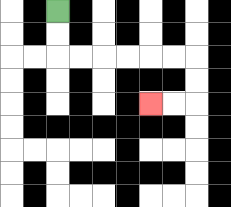{'start': '[2, 0]', 'end': '[6, 4]', 'path_directions': 'D,D,R,R,R,R,R,R,D,D,L,L', 'path_coordinates': '[[2, 0], [2, 1], [2, 2], [3, 2], [4, 2], [5, 2], [6, 2], [7, 2], [8, 2], [8, 3], [8, 4], [7, 4], [6, 4]]'}